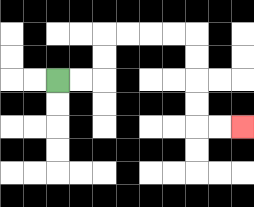{'start': '[2, 3]', 'end': '[10, 5]', 'path_directions': 'R,R,U,U,R,R,R,R,D,D,D,D,R,R', 'path_coordinates': '[[2, 3], [3, 3], [4, 3], [4, 2], [4, 1], [5, 1], [6, 1], [7, 1], [8, 1], [8, 2], [8, 3], [8, 4], [8, 5], [9, 5], [10, 5]]'}